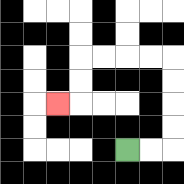{'start': '[5, 6]', 'end': '[2, 4]', 'path_directions': 'R,R,U,U,U,U,L,L,L,L,D,D,L', 'path_coordinates': '[[5, 6], [6, 6], [7, 6], [7, 5], [7, 4], [7, 3], [7, 2], [6, 2], [5, 2], [4, 2], [3, 2], [3, 3], [3, 4], [2, 4]]'}